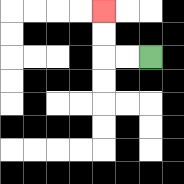{'start': '[6, 2]', 'end': '[4, 0]', 'path_directions': 'L,L,U,U', 'path_coordinates': '[[6, 2], [5, 2], [4, 2], [4, 1], [4, 0]]'}